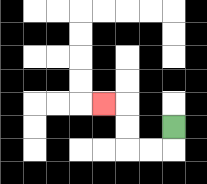{'start': '[7, 5]', 'end': '[4, 4]', 'path_directions': 'D,L,L,U,U,L', 'path_coordinates': '[[7, 5], [7, 6], [6, 6], [5, 6], [5, 5], [5, 4], [4, 4]]'}